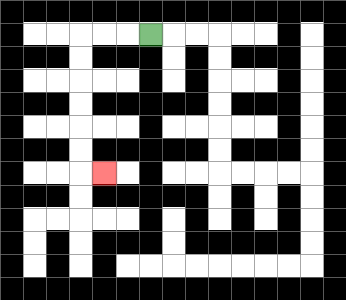{'start': '[6, 1]', 'end': '[4, 7]', 'path_directions': 'L,L,L,D,D,D,D,D,D,R', 'path_coordinates': '[[6, 1], [5, 1], [4, 1], [3, 1], [3, 2], [3, 3], [3, 4], [3, 5], [3, 6], [3, 7], [4, 7]]'}